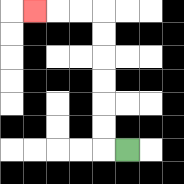{'start': '[5, 6]', 'end': '[1, 0]', 'path_directions': 'L,U,U,U,U,U,U,L,L,L', 'path_coordinates': '[[5, 6], [4, 6], [4, 5], [4, 4], [4, 3], [4, 2], [4, 1], [4, 0], [3, 0], [2, 0], [1, 0]]'}